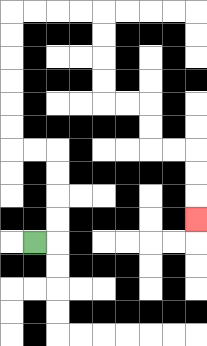{'start': '[1, 10]', 'end': '[8, 9]', 'path_directions': 'R,U,U,U,U,L,L,U,U,U,U,U,U,R,R,R,R,D,D,D,D,R,R,D,D,R,R,D,D,D', 'path_coordinates': '[[1, 10], [2, 10], [2, 9], [2, 8], [2, 7], [2, 6], [1, 6], [0, 6], [0, 5], [0, 4], [0, 3], [0, 2], [0, 1], [0, 0], [1, 0], [2, 0], [3, 0], [4, 0], [4, 1], [4, 2], [4, 3], [4, 4], [5, 4], [6, 4], [6, 5], [6, 6], [7, 6], [8, 6], [8, 7], [8, 8], [8, 9]]'}